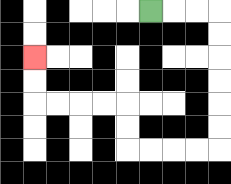{'start': '[6, 0]', 'end': '[1, 2]', 'path_directions': 'R,R,R,D,D,D,D,D,D,L,L,L,L,U,U,L,L,L,L,U,U', 'path_coordinates': '[[6, 0], [7, 0], [8, 0], [9, 0], [9, 1], [9, 2], [9, 3], [9, 4], [9, 5], [9, 6], [8, 6], [7, 6], [6, 6], [5, 6], [5, 5], [5, 4], [4, 4], [3, 4], [2, 4], [1, 4], [1, 3], [1, 2]]'}